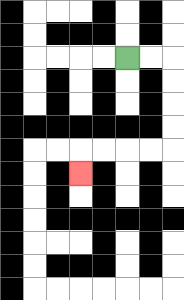{'start': '[5, 2]', 'end': '[3, 7]', 'path_directions': 'R,R,D,D,D,D,L,L,L,L,D', 'path_coordinates': '[[5, 2], [6, 2], [7, 2], [7, 3], [7, 4], [7, 5], [7, 6], [6, 6], [5, 6], [4, 6], [3, 6], [3, 7]]'}